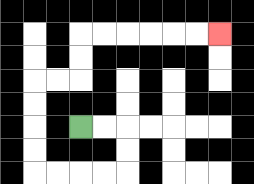{'start': '[3, 5]', 'end': '[9, 1]', 'path_directions': 'R,R,D,D,L,L,L,L,U,U,U,U,R,R,U,U,R,R,R,R,R,R', 'path_coordinates': '[[3, 5], [4, 5], [5, 5], [5, 6], [5, 7], [4, 7], [3, 7], [2, 7], [1, 7], [1, 6], [1, 5], [1, 4], [1, 3], [2, 3], [3, 3], [3, 2], [3, 1], [4, 1], [5, 1], [6, 1], [7, 1], [8, 1], [9, 1]]'}